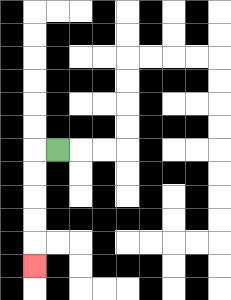{'start': '[2, 6]', 'end': '[1, 11]', 'path_directions': 'L,D,D,D,D,D', 'path_coordinates': '[[2, 6], [1, 6], [1, 7], [1, 8], [1, 9], [1, 10], [1, 11]]'}